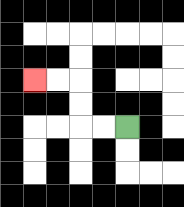{'start': '[5, 5]', 'end': '[1, 3]', 'path_directions': 'L,L,U,U,L,L', 'path_coordinates': '[[5, 5], [4, 5], [3, 5], [3, 4], [3, 3], [2, 3], [1, 3]]'}